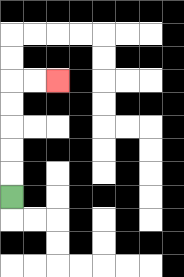{'start': '[0, 8]', 'end': '[2, 3]', 'path_directions': 'U,U,U,U,U,R,R', 'path_coordinates': '[[0, 8], [0, 7], [0, 6], [0, 5], [0, 4], [0, 3], [1, 3], [2, 3]]'}